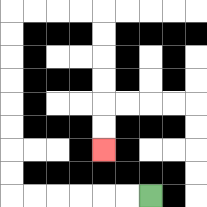{'start': '[6, 8]', 'end': '[4, 6]', 'path_directions': 'L,L,L,L,L,L,U,U,U,U,U,U,U,U,R,R,R,R,D,D,D,D,D,D', 'path_coordinates': '[[6, 8], [5, 8], [4, 8], [3, 8], [2, 8], [1, 8], [0, 8], [0, 7], [0, 6], [0, 5], [0, 4], [0, 3], [0, 2], [0, 1], [0, 0], [1, 0], [2, 0], [3, 0], [4, 0], [4, 1], [4, 2], [4, 3], [4, 4], [4, 5], [4, 6]]'}